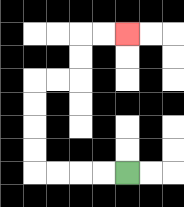{'start': '[5, 7]', 'end': '[5, 1]', 'path_directions': 'L,L,L,L,U,U,U,U,R,R,U,U,R,R', 'path_coordinates': '[[5, 7], [4, 7], [3, 7], [2, 7], [1, 7], [1, 6], [1, 5], [1, 4], [1, 3], [2, 3], [3, 3], [3, 2], [3, 1], [4, 1], [5, 1]]'}